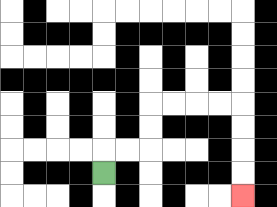{'start': '[4, 7]', 'end': '[10, 8]', 'path_directions': 'U,R,R,U,U,R,R,R,R,D,D,D,D', 'path_coordinates': '[[4, 7], [4, 6], [5, 6], [6, 6], [6, 5], [6, 4], [7, 4], [8, 4], [9, 4], [10, 4], [10, 5], [10, 6], [10, 7], [10, 8]]'}